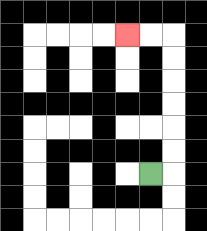{'start': '[6, 7]', 'end': '[5, 1]', 'path_directions': 'R,U,U,U,U,U,U,L,L', 'path_coordinates': '[[6, 7], [7, 7], [7, 6], [7, 5], [7, 4], [7, 3], [7, 2], [7, 1], [6, 1], [5, 1]]'}